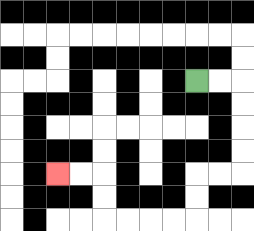{'start': '[8, 3]', 'end': '[2, 7]', 'path_directions': 'R,R,D,D,D,D,L,L,D,D,L,L,L,L,U,U,L,L', 'path_coordinates': '[[8, 3], [9, 3], [10, 3], [10, 4], [10, 5], [10, 6], [10, 7], [9, 7], [8, 7], [8, 8], [8, 9], [7, 9], [6, 9], [5, 9], [4, 9], [4, 8], [4, 7], [3, 7], [2, 7]]'}